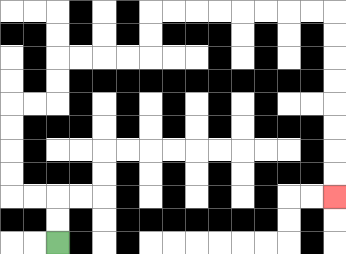{'start': '[2, 10]', 'end': '[14, 8]', 'path_directions': 'U,U,L,L,U,U,U,U,R,R,U,U,R,R,R,R,U,U,R,R,R,R,R,R,R,R,D,D,D,D,D,D,D,D', 'path_coordinates': '[[2, 10], [2, 9], [2, 8], [1, 8], [0, 8], [0, 7], [0, 6], [0, 5], [0, 4], [1, 4], [2, 4], [2, 3], [2, 2], [3, 2], [4, 2], [5, 2], [6, 2], [6, 1], [6, 0], [7, 0], [8, 0], [9, 0], [10, 0], [11, 0], [12, 0], [13, 0], [14, 0], [14, 1], [14, 2], [14, 3], [14, 4], [14, 5], [14, 6], [14, 7], [14, 8]]'}